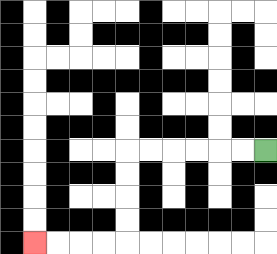{'start': '[11, 6]', 'end': '[1, 10]', 'path_directions': 'L,L,L,L,L,L,D,D,D,D,L,L,L,L', 'path_coordinates': '[[11, 6], [10, 6], [9, 6], [8, 6], [7, 6], [6, 6], [5, 6], [5, 7], [5, 8], [5, 9], [5, 10], [4, 10], [3, 10], [2, 10], [1, 10]]'}